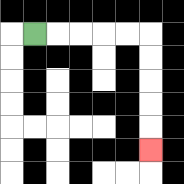{'start': '[1, 1]', 'end': '[6, 6]', 'path_directions': 'R,R,R,R,R,D,D,D,D,D', 'path_coordinates': '[[1, 1], [2, 1], [3, 1], [4, 1], [5, 1], [6, 1], [6, 2], [6, 3], [6, 4], [6, 5], [6, 6]]'}